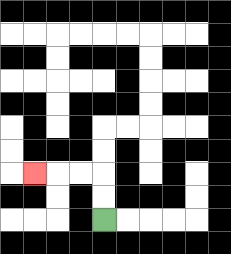{'start': '[4, 9]', 'end': '[1, 7]', 'path_directions': 'U,U,L,L,L', 'path_coordinates': '[[4, 9], [4, 8], [4, 7], [3, 7], [2, 7], [1, 7]]'}